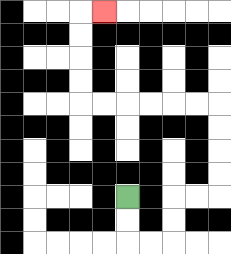{'start': '[5, 8]', 'end': '[4, 0]', 'path_directions': 'D,D,R,R,U,U,R,R,U,U,U,U,L,L,L,L,L,L,U,U,U,U,R', 'path_coordinates': '[[5, 8], [5, 9], [5, 10], [6, 10], [7, 10], [7, 9], [7, 8], [8, 8], [9, 8], [9, 7], [9, 6], [9, 5], [9, 4], [8, 4], [7, 4], [6, 4], [5, 4], [4, 4], [3, 4], [3, 3], [3, 2], [3, 1], [3, 0], [4, 0]]'}